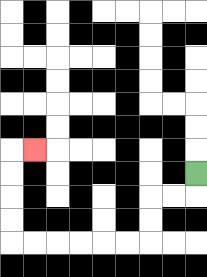{'start': '[8, 7]', 'end': '[1, 6]', 'path_directions': 'D,L,L,D,D,L,L,L,L,L,L,U,U,U,U,R', 'path_coordinates': '[[8, 7], [8, 8], [7, 8], [6, 8], [6, 9], [6, 10], [5, 10], [4, 10], [3, 10], [2, 10], [1, 10], [0, 10], [0, 9], [0, 8], [0, 7], [0, 6], [1, 6]]'}